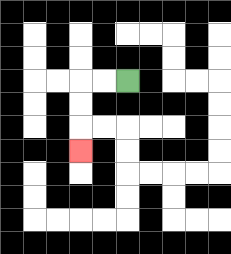{'start': '[5, 3]', 'end': '[3, 6]', 'path_directions': 'L,L,D,D,D', 'path_coordinates': '[[5, 3], [4, 3], [3, 3], [3, 4], [3, 5], [3, 6]]'}